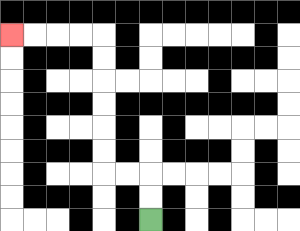{'start': '[6, 9]', 'end': '[0, 1]', 'path_directions': 'U,U,L,L,U,U,U,U,U,U,L,L,L,L', 'path_coordinates': '[[6, 9], [6, 8], [6, 7], [5, 7], [4, 7], [4, 6], [4, 5], [4, 4], [4, 3], [4, 2], [4, 1], [3, 1], [2, 1], [1, 1], [0, 1]]'}